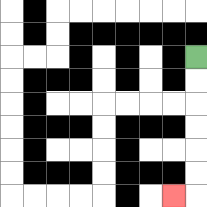{'start': '[8, 2]', 'end': '[7, 8]', 'path_directions': 'D,D,D,D,D,D,L', 'path_coordinates': '[[8, 2], [8, 3], [8, 4], [8, 5], [8, 6], [8, 7], [8, 8], [7, 8]]'}